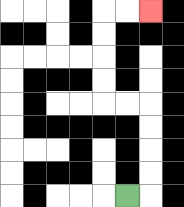{'start': '[5, 8]', 'end': '[6, 0]', 'path_directions': 'R,U,U,U,U,L,L,U,U,U,U,R,R', 'path_coordinates': '[[5, 8], [6, 8], [6, 7], [6, 6], [6, 5], [6, 4], [5, 4], [4, 4], [4, 3], [4, 2], [4, 1], [4, 0], [5, 0], [6, 0]]'}